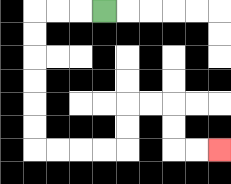{'start': '[4, 0]', 'end': '[9, 6]', 'path_directions': 'L,L,L,D,D,D,D,D,D,R,R,R,R,U,U,R,R,D,D,R,R', 'path_coordinates': '[[4, 0], [3, 0], [2, 0], [1, 0], [1, 1], [1, 2], [1, 3], [1, 4], [1, 5], [1, 6], [2, 6], [3, 6], [4, 6], [5, 6], [5, 5], [5, 4], [6, 4], [7, 4], [7, 5], [7, 6], [8, 6], [9, 6]]'}